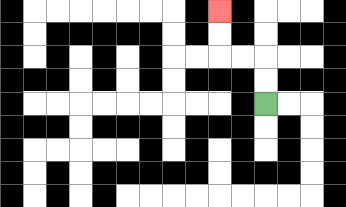{'start': '[11, 4]', 'end': '[9, 0]', 'path_directions': 'U,U,L,L,U,U', 'path_coordinates': '[[11, 4], [11, 3], [11, 2], [10, 2], [9, 2], [9, 1], [9, 0]]'}